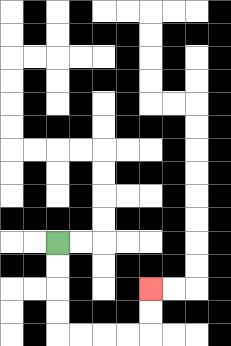{'start': '[2, 10]', 'end': '[6, 12]', 'path_directions': 'D,D,D,D,R,R,R,R,U,U', 'path_coordinates': '[[2, 10], [2, 11], [2, 12], [2, 13], [2, 14], [3, 14], [4, 14], [5, 14], [6, 14], [6, 13], [6, 12]]'}